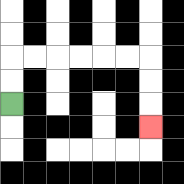{'start': '[0, 4]', 'end': '[6, 5]', 'path_directions': 'U,U,R,R,R,R,R,R,D,D,D', 'path_coordinates': '[[0, 4], [0, 3], [0, 2], [1, 2], [2, 2], [3, 2], [4, 2], [5, 2], [6, 2], [6, 3], [6, 4], [6, 5]]'}